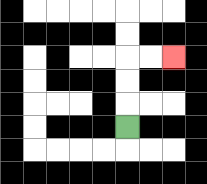{'start': '[5, 5]', 'end': '[7, 2]', 'path_directions': 'U,U,U,R,R', 'path_coordinates': '[[5, 5], [5, 4], [5, 3], [5, 2], [6, 2], [7, 2]]'}